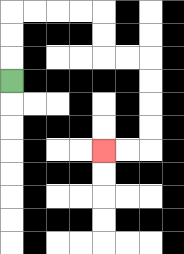{'start': '[0, 3]', 'end': '[4, 6]', 'path_directions': 'U,U,U,R,R,R,R,D,D,R,R,D,D,D,D,L,L', 'path_coordinates': '[[0, 3], [0, 2], [0, 1], [0, 0], [1, 0], [2, 0], [3, 0], [4, 0], [4, 1], [4, 2], [5, 2], [6, 2], [6, 3], [6, 4], [6, 5], [6, 6], [5, 6], [4, 6]]'}